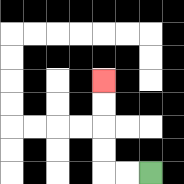{'start': '[6, 7]', 'end': '[4, 3]', 'path_directions': 'L,L,U,U,U,U', 'path_coordinates': '[[6, 7], [5, 7], [4, 7], [4, 6], [4, 5], [4, 4], [4, 3]]'}